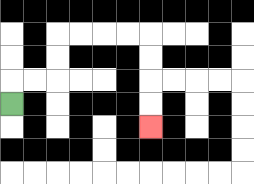{'start': '[0, 4]', 'end': '[6, 5]', 'path_directions': 'U,R,R,U,U,R,R,R,R,D,D,D,D', 'path_coordinates': '[[0, 4], [0, 3], [1, 3], [2, 3], [2, 2], [2, 1], [3, 1], [4, 1], [5, 1], [6, 1], [6, 2], [6, 3], [6, 4], [6, 5]]'}